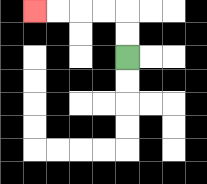{'start': '[5, 2]', 'end': '[1, 0]', 'path_directions': 'U,U,L,L,L,L', 'path_coordinates': '[[5, 2], [5, 1], [5, 0], [4, 0], [3, 0], [2, 0], [1, 0]]'}